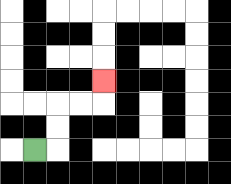{'start': '[1, 6]', 'end': '[4, 3]', 'path_directions': 'R,U,U,R,R,U', 'path_coordinates': '[[1, 6], [2, 6], [2, 5], [2, 4], [3, 4], [4, 4], [4, 3]]'}